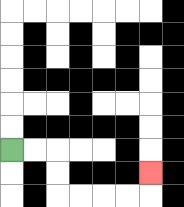{'start': '[0, 6]', 'end': '[6, 7]', 'path_directions': 'R,R,D,D,R,R,R,R,U', 'path_coordinates': '[[0, 6], [1, 6], [2, 6], [2, 7], [2, 8], [3, 8], [4, 8], [5, 8], [6, 8], [6, 7]]'}